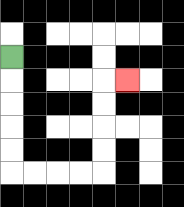{'start': '[0, 2]', 'end': '[5, 3]', 'path_directions': 'D,D,D,D,D,R,R,R,R,U,U,U,U,R', 'path_coordinates': '[[0, 2], [0, 3], [0, 4], [0, 5], [0, 6], [0, 7], [1, 7], [2, 7], [3, 7], [4, 7], [4, 6], [4, 5], [4, 4], [4, 3], [5, 3]]'}